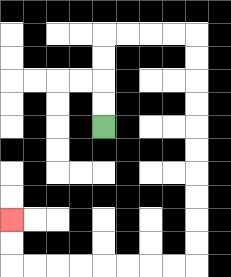{'start': '[4, 5]', 'end': '[0, 9]', 'path_directions': 'U,U,U,U,R,R,R,R,D,D,D,D,D,D,D,D,D,D,L,L,L,L,L,L,L,L,U,U', 'path_coordinates': '[[4, 5], [4, 4], [4, 3], [4, 2], [4, 1], [5, 1], [6, 1], [7, 1], [8, 1], [8, 2], [8, 3], [8, 4], [8, 5], [8, 6], [8, 7], [8, 8], [8, 9], [8, 10], [8, 11], [7, 11], [6, 11], [5, 11], [4, 11], [3, 11], [2, 11], [1, 11], [0, 11], [0, 10], [0, 9]]'}